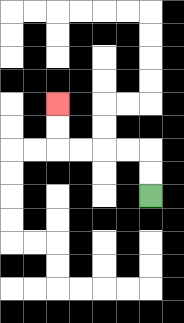{'start': '[6, 8]', 'end': '[2, 4]', 'path_directions': 'U,U,L,L,L,L,U,U', 'path_coordinates': '[[6, 8], [6, 7], [6, 6], [5, 6], [4, 6], [3, 6], [2, 6], [2, 5], [2, 4]]'}